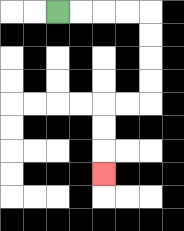{'start': '[2, 0]', 'end': '[4, 7]', 'path_directions': 'R,R,R,R,D,D,D,D,L,L,D,D,D', 'path_coordinates': '[[2, 0], [3, 0], [4, 0], [5, 0], [6, 0], [6, 1], [6, 2], [6, 3], [6, 4], [5, 4], [4, 4], [4, 5], [4, 6], [4, 7]]'}